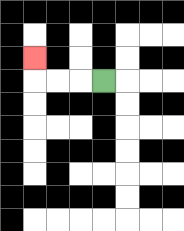{'start': '[4, 3]', 'end': '[1, 2]', 'path_directions': 'L,L,L,U', 'path_coordinates': '[[4, 3], [3, 3], [2, 3], [1, 3], [1, 2]]'}